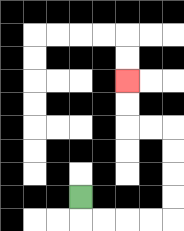{'start': '[3, 8]', 'end': '[5, 3]', 'path_directions': 'D,R,R,R,R,U,U,U,U,L,L,U,U', 'path_coordinates': '[[3, 8], [3, 9], [4, 9], [5, 9], [6, 9], [7, 9], [7, 8], [7, 7], [7, 6], [7, 5], [6, 5], [5, 5], [5, 4], [5, 3]]'}